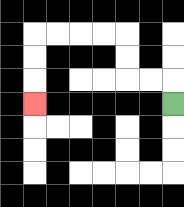{'start': '[7, 4]', 'end': '[1, 4]', 'path_directions': 'U,L,L,U,U,L,L,L,L,D,D,D', 'path_coordinates': '[[7, 4], [7, 3], [6, 3], [5, 3], [5, 2], [5, 1], [4, 1], [3, 1], [2, 1], [1, 1], [1, 2], [1, 3], [1, 4]]'}